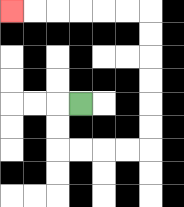{'start': '[3, 4]', 'end': '[0, 0]', 'path_directions': 'L,D,D,R,R,R,R,U,U,U,U,U,U,L,L,L,L,L,L', 'path_coordinates': '[[3, 4], [2, 4], [2, 5], [2, 6], [3, 6], [4, 6], [5, 6], [6, 6], [6, 5], [6, 4], [6, 3], [6, 2], [6, 1], [6, 0], [5, 0], [4, 0], [3, 0], [2, 0], [1, 0], [0, 0]]'}